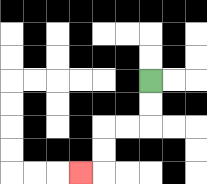{'start': '[6, 3]', 'end': '[3, 7]', 'path_directions': 'D,D,L,L,D,D,L', 'path_coordinates': '[[6, 3], [6, 4], [6, 5], [5, 5], [4, 5], [4, 6], [4, 7], [3, 7]]'}